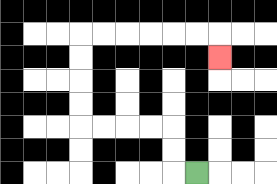{'start': '[8, 7]', 'end': '[9, 2]', 'path_directions': 'L,U,U,L,L,L,L,U,U,U,U,R,R,R,R,R,R,D', 'path_coordinates': '[[8, 7], [7, 7], [7, 6], [7, 5], [6, 5], [5, 5], [4, 5], [3, 5], [3, 4], [3, 3], [3, 2], [3, 1], [4, 1], [5, 1], [6, 1], [7, 1], [8, 1], [9, 1], [9, 2]]'}